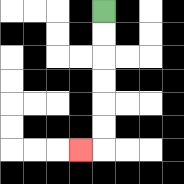{'start': '[4, 0]', 'end': '[3, 6]', 'path_directions': 'D,D,D,D,D,D,L', 'path_coordinates': '[[4, 0], [4, 1], [4, 2], [4, 3], [4, 4], [4, 5], [4, 6], [3, 6]]'}